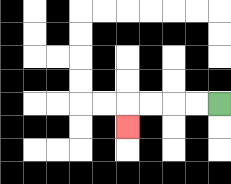{'start': '[9, 4]', 'end': '[5, 5]', 'path_directions': 'L,L,L,L,D', 'path_coordinates': '[[9, 4], [8, 4], [7, 4], [6, 4], [5, 4], [5, 5]]'}